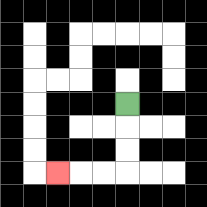{'start': '[5, 4]', 'end': '[2, 7]', 'path_directions': 'D,D,D,L,L,L', 'path_coordinates': '[[5, 4], [5, 5], [5, 6], [5, 7], [4, 7], [3, 7], [2, 7]]'}